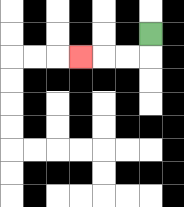{'start': '[6, 1]', 'end': '[3, 2]', 'path_directions': 'D,L,L,L', 'path_coordinates': '[[6, 1], [6, 2], [5, 2], [4, 2], [3, 2]]'}